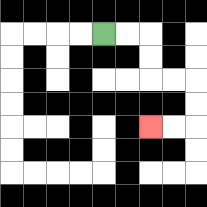{'start': '[4, 1]', 'end': '[6, 5]', 'path_directions': 'R,R,D,D,R,R,D,D,L,L', 'path_coordinates': '[[4, 1], [5, 1], [6, 1], [6, 2], [6, 3], [7, 3], [8, 3], [8, 4], [8, 5], [7, 5], [6, 5]]'}